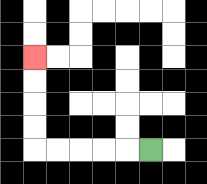{'start': '[6, 6]', 'end': '[1, 2]', 'path_directions': 'L,L,L,L,L,U,U,U,U', 'path_coordinates': '[[6, 6], [5, 6], [4, 6], [3, 6], [2, 6], [1, 6], [1, 5], [1, 4], [1, 3], [1, 2]]'}